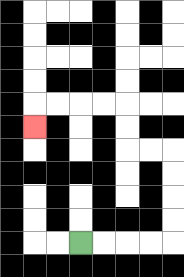{'start': '[3, 10]', 'end': '[1, 5]', 'path_directions': 'R,R,R,R,U,U,U,U,L,L,U,U,L,L,L,L,D', 'path_coordinates': '[[3, 10], [4, 10], [5, 10], [6, 10], [7, 10], [7, 9], [7, 8], [7, 7], [7, 6], [6, 6], [5, 6], [5, 5], [5, 4], [4, 4], [3, 4], [2, 4], [1, 4], [1, 5]]'}